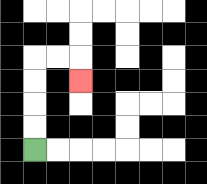{'start': '[1, 6]', 'end': '[3, 3]', 'path_directions': 'U,U,U,U,R,R,D', 'path_coordinates': '[[1, 6], [1, 5], [1, 4], [1, 3], [1, 2], [2, 2], [3, 2], [3, 3]]'}